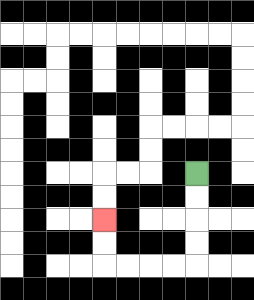{'start': '[8, 7]', 'end': '[4, 9]', 'path_directions': 'D,D,D,D,L,L,L,L,U,U', 'path_coordinates': '[[8, 7], [8, 8], [8, 9], [8, 10], [8, 11], [7, 11], [6, 11], [5, 11], [4, 11], [4, 10], [4, 9]]'}